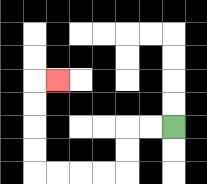{'start': '[7, 5]', 'end': '[2, 3]', 'path_directions': 'L,L,D,D,L,L,L,L,U,U,U,U,R', 'path_coordinates': '[[7, 5], [6, 5], [5, 5], [5, 6], [5, 7], [4, 7], [3, 7], [2, 7], [1, 7], [1, 6], [1, 5], [1, 4], [1, 3], [2, 3]]'}